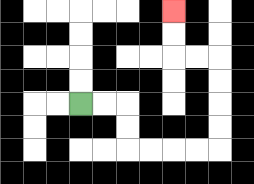{'start': '[3, 4]', 'end': '[7, 0]', 'path_directions': 'R,R,D,D,R,R,R,R,U,U,U,U,L,L,U,U', 'path_coordinates': '[[3, 4], [4, 4], [5, 4], [5, 5], [5, 6], [6, 6], [7, 6], [8, 6], [9, 6], [9, 5], [9, 4], [9, 3], [9, 2], [8, 2], [7, 2], [7, 1], [7, 0]]'}